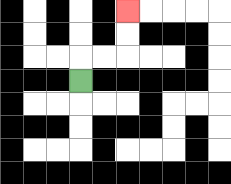{'start': '[3, 3]', 'end': '[5, 0]', 'path_directions': 'U,R,R,U,U', 'path_coordinates': '[[3, 3], [3, 2], [4, 2], [5, 2], [5, 1], [5, 0]]'}